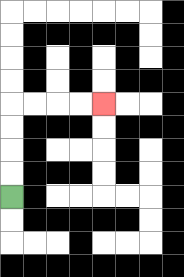{'start': '[0, 8]', 'end': '[4, 4]', 'path_directions': 'U,U,U,U,R,R,R,R', 'path_coordinates': '[[0, 8], [0, 7], [0, 6], [0, 5], [0, 4], [1, 4], [2, 4], [3, 4], [4, 4]]'}